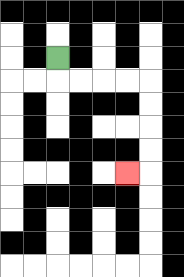{'start': '[2, 2]', 'end': '[5, 7]', 'path_directions': 'D,R,R,R,R,D,D,D,D,L', 'path_coordinates': '[[2, 2], [2, 3], [3, 3], [4, 3], [5, 3], [6, 3], [6, 4], [6, 5], [6, 6], [6, 7], [5, 7]]'}